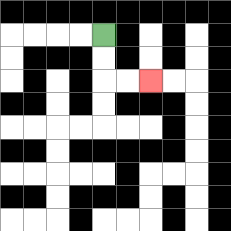{'start': '[4, 1]', 'end': '[6, 3]', 'path_directions': 'D,D,R,R', 'path_coordinates': '[[4, 1], [4, 2], [4, 3], [5, 3], [6, 3]]'}